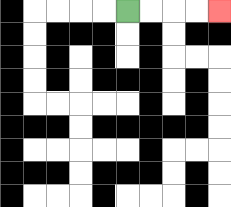{'start': '[5, 0]', 'end': '[9, 0]', 'path_directions': 'R,R,R,R', 'path_coordinates': '[[5, 0], [6, 0], [7, 0], [8, 0], [9, 0]]'}